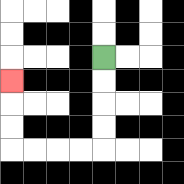{'start': '[4, 2]', 'end': '[0, 3]', 'path_directions': 'D,D,D,D,L,L,L,L,U,U,U', 'path_coordinates': '[[4, 2], [4, 3], [4, 4], [4, 5], [4, 6], [3, 6], [2, 6], [1, 6], [0, 6], [0, 5], [0, 4], [0, 3]]'}